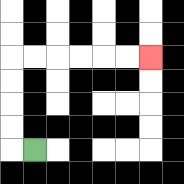{'start': '[1, 6]', 'end': '[6, 2]', 'path_directions': 'L,U,U,U,U,R,R,R,R,R,R', 'path_coordinates': '[[1, 6], [0, 6], [0, 5], [0, 4], [0, 3], [0, 2], [1, 2], [2, 2], [3, 2], [4, 2], [5, 2], [6, 2]]'}